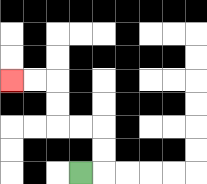{'start': '[3, 7]', 'end': '[0, 3]', 'path_directions': 'R,U,U,L,L,U,U,L,L', 'path_coordinates': '[[3, 7], [4, 7], [4, 6], [4, 5], [3, 5], [2, 5], [2, 4], [2, 3], [1, 3], [0, 3]]'}